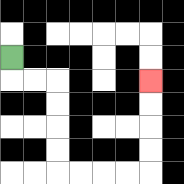{'start': '[0, 2]', 'end': '[6, 3]', 'path_directions': 'D,R,R,D,D,D,D,R,R,R,R,U,U,U,U', 'path_coordinates': '[[0, 2], [0, 3], [1, 3], [2, 3], [2, 4], [2, 5], [2, 6], [2, 7], [3, 7], [4, 7], [5, 7], [6, 7], [6, 6], [6, 5], [6, 4], [6, 3]]'}